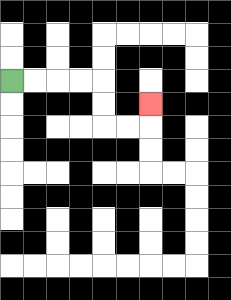{'start': '[0, 3]', 'end': '[6, 4]', 'path_directions': 'R,R,R,R,D,D,R,R,U', 'path_coordinates': '[[0, 3], [1, 3], [2, 3], [3, 3], [4, 3], [4, 4], [4, 5], [5, 5], [6, 5], [6, 4]]'}